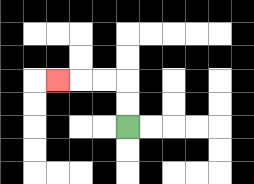{'start': '[5, 5]', 'end': '[2, 3]', 'path_directions': 'U,U,L,L,L', 'path_coordinates': '[[5, 5], [5, 4], [5, 3], [4, 3], [3, 3], [2, 3]]'}